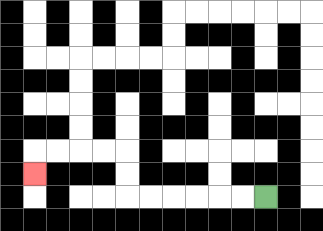{'start': '[11, 8]', 'end': '[1, 7]', 'path_directions': 'L,L,L,L,L,L,U,U,L,L,L,L,D', 'path_coordinates': '[[11, 8], [10, 8], [9, 8], [8, 8], [7, 8], [6, 8], [5, 8], [5, 7], [5, 6], [4, 6], [3, 6], [2, 6], [1, 6], [1, 7]]'}